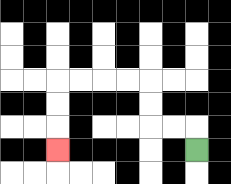{'start': '[8, 6]', 'end': '[2, 6]', 'path_directions': 'U,L,L,U,U,L,L,L,L,D,D,D', 'path_coordinates': '[[8, 6], [8, 5], [7, 5], [6, 5], [6, 4], [6, 3], [5, 3], [4, 3], [3, 3], [2, 3], [2, 4], [2, 5], [2, 6]]'}